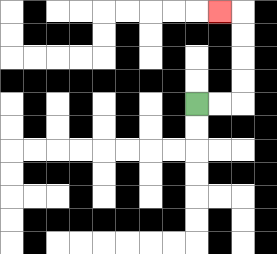{'start': '[8, 4]', 'end': '[9, 0]', 'path_directions': 'R,R,U,U,U,U,L', 'path_coordinates': '[[8, 4], [9, 4], [10, 4], [10, 3], [10, 2], [10, 1], [10, 0], [9, 0]]'}